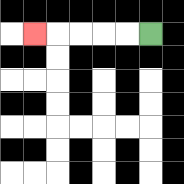{'start': '[6, 1]', 'end': '[1, 1]', 'path_directions': 'L,L,L,L,L', 'path_coordinates': '[[6, 1], [5, 1], [4, 1], [3, 1], [2, 1], [1, 1]]'}